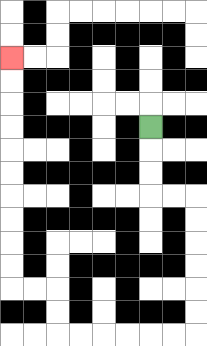{'start': '[6, 5]', 'end': '[0, 2]', 'path_directions': 'D,D,D,R,R,D,D,D,D,D,D,L,L,L,L,L,L,U,U,L,L,U,U,U,U,U,U,U,U,U,U', 'path_coordinates': '[[6, 5], [6, 6], [6, 7], [6, 8], [7, 8], [8, 8], [8, 9], [8, 10], [8, 11], [8, 12], [8, 13], [8, 14], [7, 14], [6, 14], [5, 14], [4, 14], [3, 14], [2, 14], [2, 13], [2, 12], [1, 12], [0, 12], [0, 11], [0, 10], [0, 9], [0, 8], [0, 7], [0, 6], [0, 5], [0, 4], [0, 3], [0, 2]]'}